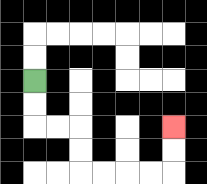{'start': '[1, 3]', 'end': '[7, 5]', 'path_directions': 'D,D,R,R,D,D,R,R,R,R,U,U', 'path_coordinates': '[[1, 3], [1, 4], [1, 5], [2, 5], [3, 5], [3, 6], [3, 7], [4, 7], [5, 7], [6, 7], [7, 7], [7, 6], [7, 5]]'}